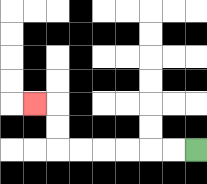{'start': '[8, 6]', 'end': '[1, 4]', 'path_directions': 'L,L,L,L,L,L,U,U,L', 'path_coordinates': '[[8, 6], [7, 6], [6, 6], [5, 6], [4, 6], [3, 6], [2, 6], [2, 5], [2, 4], [1, 4]]'}